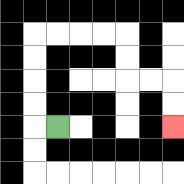{'start': '[2, 5]', 'end': '[7, 5]', 'path_directions': 'L,U,U,U,U,R,R,R,R,D,D,R,R,D,D', 'path_coordinates': '[[2, 5], [1, 5], [1, 4], [1, 3], [1, 2], [1, 1], [2, 1], [3, 1], [4, 1], [5, 1], [5, 2], [5, 3], [6, 3], [7, 3], [7, 4], [7, 5]]'}